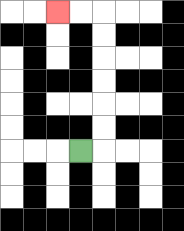{'start': '[3, 6]', 'end': '[2, 0]', 'path_directions': 'R,U,U,U,U,U,U,L,L', 'path_coordinates': '[[3, 6], [4, 6], [4, 5], [4, 4], [4, 3], [4, 2], [4, 1], [4, 0], [3, 0], [2, 0]]'}